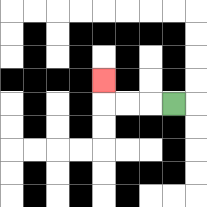{'start': '[7, 4]', 'end': '[4, 3]', 'path_directions': 'L,L,L,U', 'path_coordinates': '[[7, 4], [6, 4], [5, 4], [4, 4], [4, 3]]'}